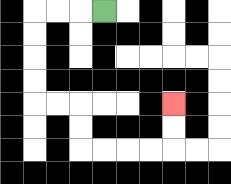{'start': '[4, 0]', 'end': '[7, 4]', 'path_directions': 'L,L,L,D,D,D,D,R,R,D,D,R,R,R,R,U,U', 'path_coordinates': '[[4, 0], [3, 0], [2, 0], [1, 0], [1, 1], [1, 2], [1, 3], [1, 4], [2, 4], [3, 4], [3, 5], [3, 6], [4, 6], [5, 6], [6, 6], [7, 6], [7, 5], [7, 4]]'}